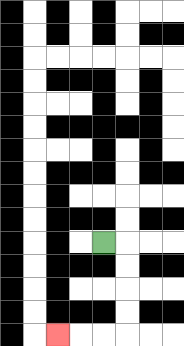{'start': '[4, 10]', 'end': '[2, 14]', 'path_directions': 'R,D,D,D,D,L,L,L', 'path_coordinates': '[[4, 10], [5, 10], [5, 11], [5, 12], [5, 13], [5, 14], [4, 14], [3, 14], [2, 14]]'}